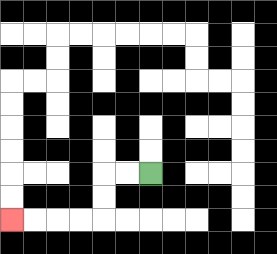{'start': '[6, 7]', 'end': '[0, 9]', 'path_directions': 'L,L,D,D,L,L,L,L', 'path_coordinates': '[[6, 7], [5, 7], [4, 7], [4, 8], [4, 9], [3, 9], [2, 9], [1, 9], [0, 9]]'}